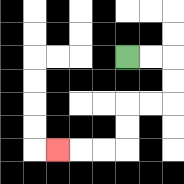{'start': '[5, 2]', 'end': '[2, 6]', 'path_directions': 'R,R,D,D,L,L,D,D,L,L,L', 'path_coordinates': '[[5, 2], [6, 2], [7, 2], [7, 3], [7, 4], [6, 4], [5, 4], [5, 5], [5, 6], [4, 6], [3, 6], [2, 6]]'}